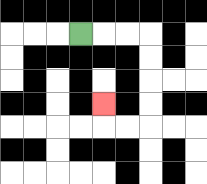{'start': '[3, 1]', 'end': '[4, 4]', 'path_directions': 'R,R,R,D,D,D,D,L,L,U', 'path_coordinates': '[[3, 1], [4, 1], [5, 1], [6, 1], [6, 2], [6, 3], [6, 4], [6, 5], [5, 5], [4, 5], [4, 4]]'}